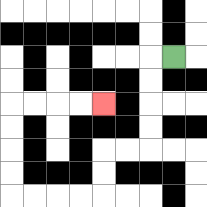{'start': '[7, 2]', 'end': '[4, 4]', 'path_directions': 'L,D,D,D,D,L,L,D,D,L,L,L,L,U,U,U,U,R,R,R,R', 'path_coordinates': '[[7, 2], [6, 2], [6, 3], [6, 4], [6, 5], [6, 6], [5, 6], [4, 6], [4, 7], [4, 8], [3, 8], [2, 8], [1, 8], [0, 8], [0, 7], [0, 6], [0, 5], [0, 4], [1, 4], [2, 4], [3, 4], [4, 4]]'}